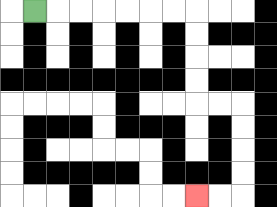{'start': '[1, 0]', 'end': '[8, 8]', 'path_directions': 'R,R,R,R,R,R,R,D,D,D,D,R,R,D,D,D,D,L,L', 'path_coordinates': '[[1, 0], [2, 0], [3, 0], [4, 0], [5, 0], [6, 0], [7, 0], [8, 0], [8, 1], [8, 2], [8, 3], [8, 4], [9, 4], [10, 4], [10, 5], [10, 6], [10, 7], [10, 8], [9, 8], [8, 8]]'}